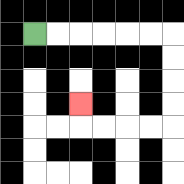{'start': '[1, 1]', 'end': '[3, 4]', 'path_directions': 'R,R,R,R,R,R,D,D,D,D,L,L,L,L,U', 'path_coordinates': '[[1, 1], [2, 1], [3, 1], [4, 1], [5, 1], [6, 1], [7, 1], [7, 2], [7, 3], [7, 4], [7, 5], [6, 5], [5, 5], [4, 5], [3, 5], [3, 4]]'}